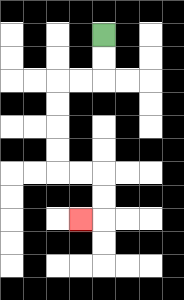{'start': '[4, 1]', 'end': '[3, 9]', 'path_directions': 'D,D,L,L,D,D,D,D,R,R,D,D,L', 'path_coordinates': '[[4, 1], [4, 2], [4, 3], [3, 3], [2, 3], [2, 4], [2, 5], [2, 6], [2, 7], [3, 7], [4, 7], [4, 8], [4, 9], [3, 9]]'}